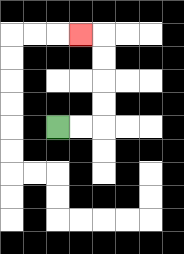{'start': '[2, 5]', 'end': '[3, 1]', 'path_directions': 'R,R,U,U,U,U,L', 'path_coordinates': '[[2, 5], [3, 5], [4, 5], [4, 4], [4, 3], [4, 2], [4, 1], [3, 1]]'}